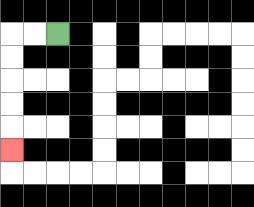{'start': '[2, 1]', 'end': '[0, 6]', 'path_directions': 'L,L,D,D,D,D,D', 'path_coordinates': '[[2, 1], [1, 1], [0, 1], [0, 2], [0, 3], [0, 4], [0, 5], [0, 6]]'}